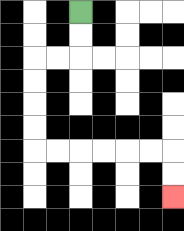{'start': '[3, 0]', 'end': '[7, 8]', 'path_directions': 'D,D,L,L,D,D,D,D,R,R,R,R,R,R,D,D', 'path_coordinates': '[[3, 0], [3, 1], [3, 2], [2, 2], [1, 2], [1, 3], [1, 4], [1, 5], [1, 6], [2, 6], [3, 6], [4, 6], [5, 6], [6, 6], [7, 6], [7, 7], [7, 8]]'}